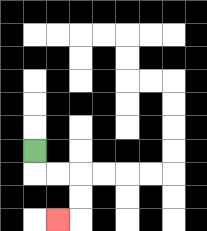{'start': '[1, 6]', 'end': '[2, 9]', 'path_directions': 'D,R,R,D,D,L', 'path_coordinates': '[[1, 6], [1, 7], [2, 7], [3, 7], [3, 8], [3, 9], [2, 9]]'}